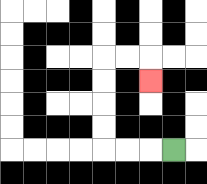{'start': '[7, 6]', 'end': '[6, 3]', 'path_directions': 'L,L,L,U,U,U,U,R,R,D', 'path_coordinates': '[[7, 6], [6, 6], [5, 6], [4, 6], [4, 5], [4, 4], [4, 3], [4, 2], [5, 2], [6, 2], [6, 3]]'}